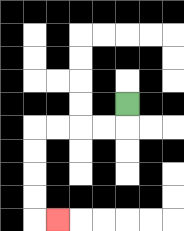{'start': '[5, 4]', 'end': '[2, 9]', 'path_directions': 'D,L,L,L,L,D,D,D,D,R', 'path_coordinates': '[[5, 4], [5, 5], [4, 5], [3, 5], [2, 5], [1, 5], [1, 6], [1, 7], [1, 8], [1, 9], [2, 9]]'}